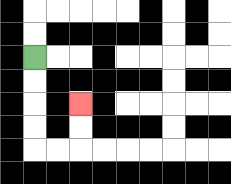{'start': '[1, 2]', 'end': '[3, 4]', 'path_directions': 'D,D,D,D,R,R,U,U', 'path_coordinates': '[[1, 2], [1, 3], [1, 4], [1, 5], [1, 6], [2, 6], [3, 6], [3, 5], [3, 4]]'}